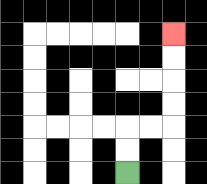{'start': '[5, 7]', 'end': '[7, 1]', 'path_directions': 'U,U,R,R,U,U,U,U', 'path_coordinates': '[[5, 7], [5, 6], [5, 5], [6, 5], [7, 5], [7, 4], [7, 3], [7, 2], [7, 1]]'}